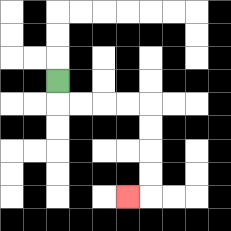{'start': '[2, 3]', 'end': '[5, 8]', 'path_directions': 'D,R,R,R,R,D,D,D,D,L', 'path_coordinates': '[[2, 3], [2, 4], [3, 4], [4, 4], [5, 4], [6, 4], [6, 5], [6, 6], [6, 7], [6, 8], [5, 8]]'}